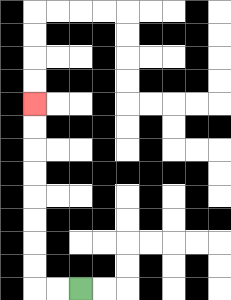{'start': '[3, 12]', 'end': '[1, 4]', 'path_directions': 'L,L,U,U,U,U,U,U,U,U', 'path_coordinates': '[[3, 12], [2, 12], [1, 12], [1, 11], [1, 10], [1, 9], [1, 8], [1, 7], [1, 6], [1, 5], [1, 4]]'}